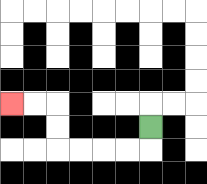{'start': '[6, 5]', 'end': '[0, 4]', 'path_directions': 'D,L,L,L,L,U,U,L,L', 'path_coordinates': '[[6, 5], [6, 6], [5, 6], [4, 6], [3, 6], [2, 6], [2, 5], [2, 4], [1, 4], [0, 4]]'}